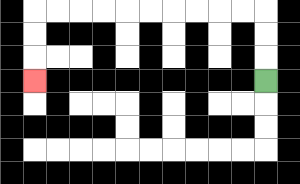{'start': '[11, 3]', 'end': '[1, 3]', 'path_directions': 'U,U,U,L,L,L,L,L,L,L,L,L,L,D,D,D', 'path_coordinates': '[[11, 3], [11, 2], [11, 1], [11, 0], [10, 0], [9, 0], [8, 0], [7, 0], [6, 0], [5, 0], [4, 0], [3, 0], [2, 0], [1, 0], [1, 1], [1, 2], [1, 3]]'}